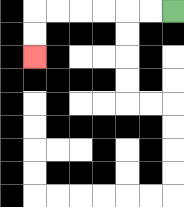{'start': '[7, 0]', 'end': '[1, 2]', 'path_directions': 'L,L,L,L,L,L,D,D', 'path_coordinates': '[[7, 0], [6, 0], [5, 0], [4, 0], [3, 0], [2, 0], [1, 0], [1, 1], [1, 2]]'}